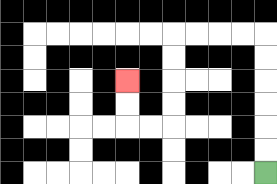{'start': '[11, 7]', 'end': '[5, 3]', 'path_directions': 'U,U,U,U,U,U,L,L,L,L,D,D,D,D,L,L,U,U', 'path_coordinates': '[[11, 7], [11, 6], [11, 5], [11, 4], [11, 3], [11, 2], [11, 1], [10, 1], [9, 1], [8, 1], [7, 1], [7, 2], [7, 3], [7, 4], [7, 5], [6, 5], [5, 5], [5, 4], [5, 3]]'}